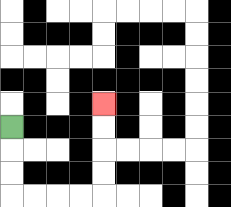{'start': '[0, 5]', 'end': '[4, 4]', 'path_directions': 'D,D,D,R,R,R,R,U,U,U,U', 'path_coordinates': '[[0, 5], [0, 6], [0, 7], [0, 8], [1, 8], [2, 8], [3, 8], [4, 8], [4, 7], [4, 6], [4, 5], [4, 4]]'}